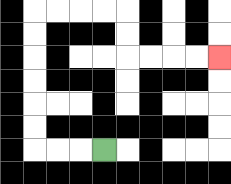{'start': '[4, 6]', 'end': '[9, 2]', 'path_directions': 'L,L,L,U,U,U,U,U,U,R,R,R,R,D,D,R,R,R,R', 'path_coordinates': '[[4, 6], [3, 6], [2, 6], [1, 6], [1, 5], [1, 4], [1, 3], [1, 2], [1, 1], [1, 0], [2, 0], [3, 0], [4, 0], [5, 0], [5, 1], [5, 2], [6, 2], [7, 2], [8, 2], [9, 2]]'}